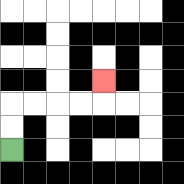{'start': '[0, 6]', 'end': '[4, 3]', 'path_directions': 'U,U,R,R,R,R,U', 'path_coordinates': '[[0, 6], [0, 5], [0, 4], [1, 4], [2, 4], [3, 4], [4, 4], [4, 3]]'}